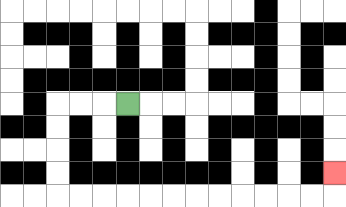{'start': '[5, 4]', 'end': '[14, 7]', 'path_directions': 'L,L,L,D,D,D,D,R,R,R,R,R,R,R,R,R,R,R,R,U', 'path_coordinates': '[[5, 4], [4, 4], [3, 4], [2, 4], [2, 5], [2, 6], [2, 7], [2, 8], [3, 8], [4, 8], [5, 8], [6, 8], [7, 8], [8, 8], [9, 8], [10, 8], [11, 8], [12, 8], [13, 8], [14, 8], [14, 7]]'}